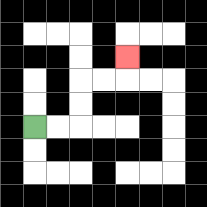{'start': '[1, 5]', 'end': '[5, 2]', 'path_directions': 'R,R,U,U,R,R,U', 'path_coordinates': '[[1, 5], [2, 5], [3, 5], [3, 4], [3, 3], [4, 3], [5, 3], [5, 2]]'}